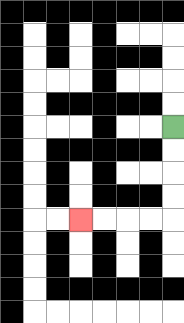{'start': '[7, 5]', 'end': '[3, 9]', 'path_directions': 'D,D,D,D,L,L,L,L', 'path_coordinates': '[[7, 5], [7, 6], [7, 7], [7, 8], [7, 9], [6, 9], [5, 9], [4, 9], [3, 9]]'}